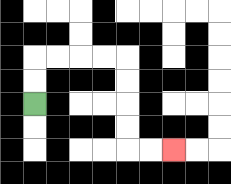{'start': '[1, 4]', 'end': '[7, 6]', 'path_directions': 'U,U,R,R,R,R,D,D,D,D,R,R', 'path_coordinates': '[[1, 4], [1, 3], [1, 2], [2, 2], [3, 2], [4, 2], [5, 2], [5, 3], [5, 4], [5, 5], [5, 6], [6, 6], [7, 6]]'}